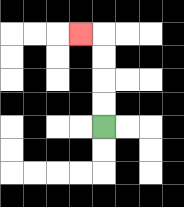{'start': '[4, 5]', 'end': '[3, 1]', 'path_directions': 'U,U,U,U,L', 'path_coordinates': '[[4, 5], [4, 4], [4, 3], [4, 2], [4, 1], [3, 1]]'}